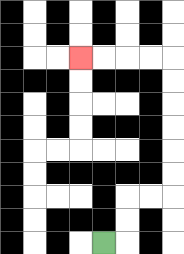{'start': '[4, 10]', 'end': '[3, 2]', 'path_directions': 'R,U,U,R,R,U,U,U,U,U,U,L,L,L,L', 'path_coordinates': '[[4, 10], [5, 10], [5, 9], [5, 8], [6, 8], [7, 8], [7, 7], [7, 6], [7, 5], [7, 4], [7, 3], [7, 2], [6, 2], [5, 2], [4, 2], [3, 2]]'}